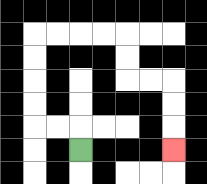{'start': '[3, 6]', 'end': '[7, 6]', 'path_directions': 'U,L,L,U,U,U,U,R,R,R,R,D,D,R,R,D,D,D', 'path_coordinates': '[[3, 6], [3, 5], [2, 5], [1, 5], [1, 4], [1, 3], [1, 2], [1, 1], [2, 1], [3, 1], [4, 1], [5, 1], [5, 2], [5, 3], [6, 3], [7, 3], [7, 4], [7, 5], [7, 6]]'}